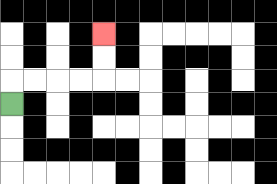{'start': '[0, 4]', 'end': '[4, 1]', 'path_directions': 'U,R,R,R,R,U,U', 'path_coordinates': '[[0, 4], [0, 3], [1, 3], [2, 3], [3, 3], [4, 3], [4, 2], [4, 1]]'}